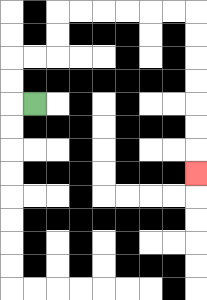{'start': '[1, 4]', 'end': '[8, 7]', 'path_directions': 'L,U,U,R,R,U,U,R,R,R,R,R,R,D,D,D,D,D,D,D', 'path_coordinates': '[[1, 4], [0, 4], [0, 3], [0, 2], [1, 2], [2, 2], [2, 1], [2, 0], [3, 0], [4, 0], [5, 0], [6, 0], [7, 0], [8, 0], [8, 1], [8, 2], [8, 3], [8, 4], [8, 5], [8, 6], [8, 7]]'}